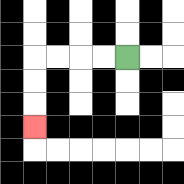{'start': '[5, 2]', 'end': '[1, 5]', 'path_directions': 'L,L,L,L,D,D,D', 'path_coordinates': '[[5, 2], [4, 2], [3, 2], [2, 2], [1, 2], [1, 3], [1, 4], [1, 5]]'}